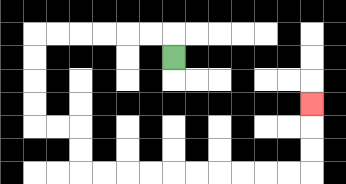{'start': '[7, 2]', 'end': '[13, 4]', 'path_directions': 'U,L,L,L,L,L,L,D,D,D,D,R,R,D,D,R,R,R,R,R,R,R,R,R,R,U,U,U', 'path_coordinates': '[[7, 2], [7, 1], [6, 1], [5, 1], [4, 1], [3, 1], [2, 1], [1, 1], [1, 2], [1, 3], [1, 4], [1, 5], [2, 5], [3, 5], [3, 6], [3, 7], [4, 7], [5, 7], [6, 7], [7, 7], [8, 7], [9, 7], [10, 7], [11, 7], [12, 7], [13, 7], [13, 6], [13, 5], [13, 4]]'}